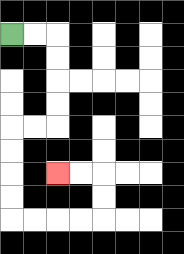{'start': '[0, 1]', 'end': '[2, 7]', 'path_directions': 'R,R,D,D,D,D,L,L,D,D,D,D,R,R,R,R,U,U,L,L', 'path_coordinates': '[[0, 1], [1, 1], [2, 1], [2, 2], [2, 3], [2, 4], [2, 5], [1, 5], [0, 5], [0, 6], [0, 7], [0, 8], [0, 9], [1, 9], [2, 9], [3, 9], [4, 9], [4, 8], [4, 7], [3, 7], [2, 7]]'}